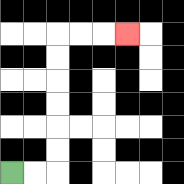{'start': '[0, 7]', 'end': '[5, 1]', 'path_directions': 'R,R,U,U,U,U,U,U,R,R,R', 'path_coordinates': '[[0, 7], [1, 7], [2, 7], [2, 6], [2, 5], [2, 4], [2, 3], [2, 2], [2, 1], [3, 1], [4, 1], [5, 1]]'}